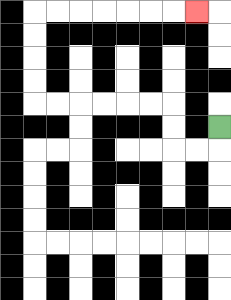{'start': '[9, 5]', 'end': '[8, 0]', 'path_directions': 'D,L,L,U,U,L,L,L,L,L,L,U,U,U,U,R,R,R,R,R,R,R', 'path_coordinates': '[[9, 5], [9, 6], [8, 6], [7, 6], [7, 5], [7, 4], [6, 4], [5, 4], [4, 4], [3, 4], [2, 4], [1, 4], [1, 3], [1, 2], [1, 1], [1, 0], [2, 0], [3, 0], [4, 0], [5, 0], [6, 0], [7, 0], [8, 0]]'}